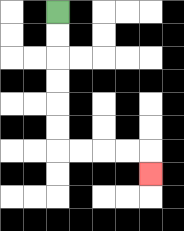{'start': '[2, 0]', 'end': '[6, 7]', 'path_directions': 'D,D,D,D,D,D,R,R,R,R,D', 'path_coordinates': '[[2, 0], [2, 1], [2, 2], [2, 3], [2, 4], [2, 5], [2, 6], [3, 6], [4, 6], [5, 6], [6, 6], [6, 7]]'}